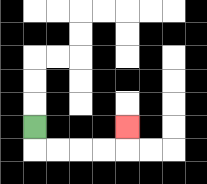{'start': '[1, 5]', 'end': '[5, 5]', 'path_directions': 'D,R,R,R,R,U', 'path_coordinates': '[[1, 5], [1, 6], [2, 6], [3, 6], [4, 6], [5, 6], [5, 5]]'}